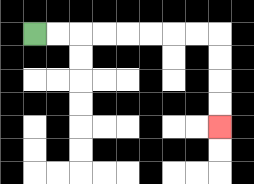{'start': '[1, 1]', 'end': '[9, 5]', 'path_directions': 'R,R,R,R,R,R,R,R,D,D,D,D', 'path_coordinates': '[[1, 1], [2, 1], [3, 1], [4, 1], [5, 1], [6, 1], [7, 1], [8, 1], [9, 1], [9, 2], [9, 3], [9, 4], [9, 5]]'}